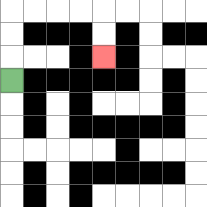{'start': '[0, 3]', 'end': '[4, 2]', 'path_directions': 'U,U,U,R,R,R,R,D,D', 'path_coordinates': '[[0, 3], [0, 2], [0, 1], [0, 0], [1, 0], [2, 0], [3, 0], [4, 0], [4, 1], [4, 2]]'}